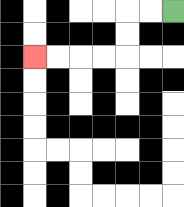{'start': '[7, 0]', 'end': '[1, 2]', 'path_directions': 'L,L,D,D,L,L,L,L', 'path_coordinates': '[[7, 0], [6, 0], [5, 0], [5, 1], [5, 2], [4, 2], [3, 2], [2, 2], [1, 2]]'}